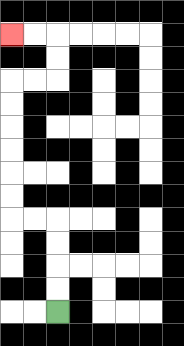{'start': '[2, 13]', 'end': '[0, 1]', 'path_directions': 'U,U,U,U,L,L,U,U,U,U,U,U,R,R,U,U,L,L', 'path_coordinates': '[[2, 13], [2, 12], [2, 11], [2, 10], [2, 9], [1, 9], [0, 9], [0, 8], [0, 7], [0, 6], [0, 5], [0, 4], [0, 3], [1, 3], [2, 3], [2, 2], [2, 1], [1, 1], [0, 1]]'}